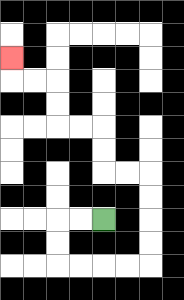{'start': '[4, 9]', 'end': '[0, 2]', 'path_directions': 'L,L,D,D,R,R,R,R,U,U,U,U,L,L,U,U,L,L,U,U,L,L,U', 'path_coordinates': '[[4, 9], [3, 9], [2, 9], [2, 10], [2, 11], [3, 11], [4, 11], [5, 11], [6, 11], [6, 10], [6, 9], [6, 8], [6, 7], [5, 7], [4, 7], [4, 6], [4, 5], [3, 5], [2, 5], [2, 4], [2, 3], [1, 3], [0, 3], [0, 2]]'}